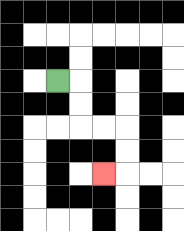{'start': '[2, 3]', 'end': '[4, 7]', 'path_directions': 'R,D,D,R,R,D,D,L', 'path_coordinates': '[[2, 3], [3, 3], [3, 4], [3, 5], [4, 5], [5, 5], [5, 6], [5, 7], [4, 7]]'}